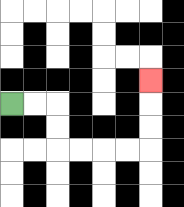{'start': '[0, 4]', 'end': '[6, 3]', 'path_directions': 'R,R,D,D,R,R,R,R,U,U,U', 'path_coordinates': '[[0, 4], [1, 4], [2, 4], [2, 5], [2, 6], [3, 6], [4, 6], [5, 6], [6, 6], [6, 5], [6, 4], [6, 3]]'}